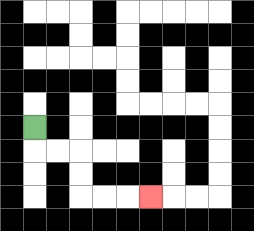{'start': '[1, 5]', 'end': '[6, 8]', 'path_directions': 'D,R,R,D,D,R,R,R', 'path_coordinates': '[[1, 5], [1, 6], [2, 6], [3, 6], [3, 7], [3, 8], [4, 8], [5, 8], [6, 8]]'}